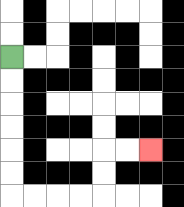{'start': '[0, 2]', 'end': '[6, 6]', 'path_directions': 'D,D,D,D,D,D,R,R,R,R,U,U,R,R', 'path_coordinates': '[[0, 2], [0, 3], [0, 4], [0, 5], [0, 6], [0, 7], [0, 8], [1, 8], [2, 8], [3, 8], [4, 8], [4, 7], [4, 6], [5, 6], [6, 6]]'}